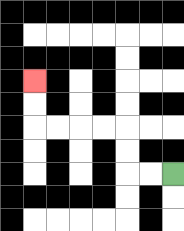{'start': '[7, 7]', 'end': '[1, 3]', 'path_directions': 'L,L,U,U,L,L,L,L,U,U', 'path_coordinates': '[[7, 7], [6, 7], [5, 7], [5, 6], [5, 5], [4, 5], [3, 5], [2, 5], [1, 5], [1, 4], [1, 3]]'}